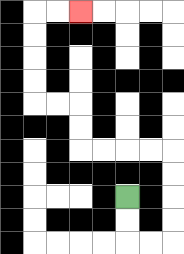{'start': '[5, 8]', 'end': '[3, 0]', 'path_directions': 'D,D,R,R,U,U,U,U,L,L,L,L,U,U,L,L,U,U,U,U,R,R', 'path_coordinates': '[[5, 8], [5, 9], [5, 10], [6, 10], [7, 10], [7, 9], [7, 8], [7, 7], [7, 6], [6, 6], [5, 6], [4, 6], [3, 6], [3, 5], [3, 4], [2, 4], [1, 4], [1, 3], [1, 2], [1, 1], [1, 0], [2, 0], [3, 0]]'}